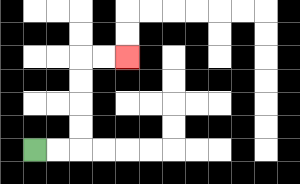{'start': '[1, 6]', 'end': '[5, 2]', 'path_directions': 'R,R,U,U,U,U,R,R', 'path_coordinates': '[[1, 6], [2, 6], [3, 6], [3, 5], [3, 4], [3, 3], [3, 2], [4, 2], [5, 2]]'}